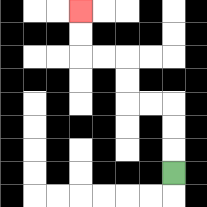{'start': '[7, 7]', 'end': '[3, 0]', 'path_directions': 'U,U,U,L,L,U,U,L,L,U,U', 'path_coordinates': '[[7, 7], [7, 6], [7, 5], [7, 4], [6, 4], [5, 4], [5, 3], [5, 2], [4, 2], [3, 2], [3, 1], [3, 0]]'}